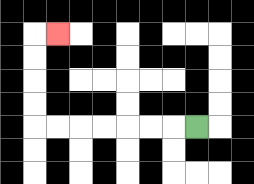{'start': '[8, 5]', 'end': '[2, 1]', 'path_directions': 'L,L,L,L,L,L,L,U,U,U,U,R', 'path_coordinates': '[[8, 5], [7, 5], [6, 5], [5, 5], [4, 5], [3, 5], [2, 5], [1, 5], [1, 4], [1, 3], [1, 2], [1, 1], [2, 1]]'}